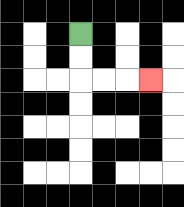{'start': '[3, 1]', 'end': '[6, 3]', 'path_directions': 'D,D,R,R,R', 'path_coordinates': '[[3, 1], [3, 2], [3, 3], [4, 3], [5, 3], [6, 3]]'}